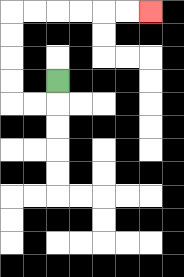{'start': '[2, 3]', 'end': '[6, 0]', 'path_directions': 'D,L,L,U,U,U,U,R,R,R,R,R,R', 'path_coordinates': '[[2, 3], [2, 4], [1, 4], [0, 4], [0, 3], [0, 2], [0, 1], [0, 0], [1, 0], [2, 0], [3, 0], [4, 0], [5, 0], [6, 0]]'}